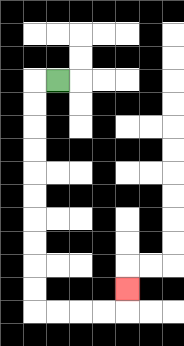{'start': '[2, 3]', 'end': '[5, 12]', 'path_directions': 'L,D,D,D,D,D,D,D,D,D,D,R,R,R,R,U', 'path_coordinates': '[[2, 3], [1, 3], [1, 4], [1, 5], [1, 6], [1, 7], [1, 8], [1, 9], [1, 10], [1, 11], [1, 12], [1, 13], [2, 13], [3, 13], [4, 13], [5, 13], [5, 12]]'}